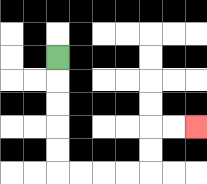{'start': '[2, 2]', 'end': '[8, 5]', 'path_directions': 'D,D,D,D,D,R,R,R,R,U,U,R,R', 'path_coordinates': '[[2, 2], [2, 3], [2, 4], [2, 5], [2, 6], [2, 7], [3, 7], [4, 7], [5, 7], [6, 7], [6, 6], [6, 5], [7, 5], [8, 5]]'}